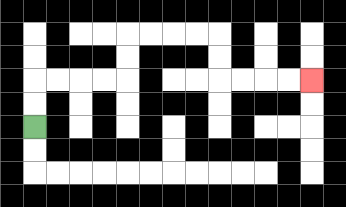{'start': '[1, 5]', 'end': '[13, 3]', 'path_directions': 'U,U,R,R,R,R,U,U,R,R,R,R,D,D,R,R,R,R', 'path_coordinates': '[[1, 5], [1, 4], [1, 3], [2, 3], [3, 3], [4, 3], [5, 3], [5, 2], [5, 1], [6, 1], [7, 1], [8, 1], [9, 1], [9, 2], [9, 3], [10, 3], [11, 3], [12, 3], [13, 3]]'}